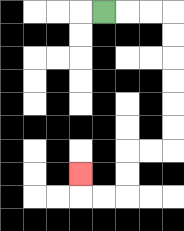{'start': '[4, 0]', 'end': '[3, 7]', 'path_directions': 'R,R,R,D,D,D,D,D,D,L,L,D,D,L,L,U', 'path_coordinates': '[[4, 0], [5, 0], [6, 0], [7, 0], [7, 1], [7, 2], [7, 3], [7, 4], [7, 5], [7, 6], [6, 6], [5, 6], [5, 7], [5, 8], [4, 8], [3, 8], [3, 7]]'}